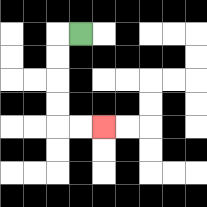{'start': '[3, 1]', 'end': '[4, 5]', 'path_directions': 'L,D,D,D,D,R,R', 'path_coordinates': '[[3, 1], [2, 1], [2, 2], [2, 3], [2, 4], [2, 5], [3, 5], [4, 5]]'}